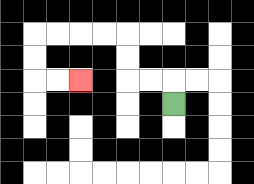{'start': '[7, 4]', 'end': '[3, 3]', 'path_directions': 'U,L,L,U,U,L,L,L,L,D,D,R,R', 'path_coordinates': '[[7, 4], [7, 3], [6, 3], [5, 3], [5, 2], [5, 1], [4, 1], [3, 1], [2, 1], [1, 1], [1, 2], [1, 3], [2, 3], [3, 3]]'}